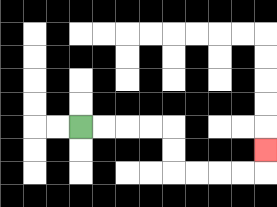{'start': '[3, 5]', 'end': '[11, 6]', 'path_directions': 'R,R,R,R,D,D,R,R,R,R,U', 'path_coordinates': '[[3, 5], [4, 5], [5, 5], [6, 5], [7, 5], [7, 6], [7, 7], [8, 7], [9, 7], [10, 7], [11, 7], [11, 6]]'}